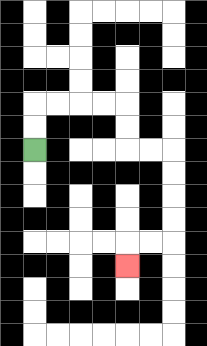{'start': '[1, 6]', 'end': '[5, 11]', 'path_directions': 'U,U,R,R,R,R,D,D,R,R,D,D,D,D,L,L,D', 'path_coordinates': '[[1, 6], [1, 5], [1, 4], [2, 4], [3, 4], [4, 4], [5, 4], [5, 5], [5, 6], [6, 6], [7, 6], [7, 7], [7, 8], [7, 9], [7, 10], [6, 10], [5, 10], [5, 11]]'}